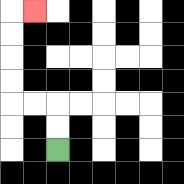{'start': '[2, 6]', 'end': '[1, 0]', 'path_directions': 'U,U,L,L,U,U,U,U,R', 'path_coordinates': '[[2, 6], [2, 5], [2, 4], [1, 4], [0, 4], [0, 3], [0, 2], [0, 1], [0, 0], [1, 0]]'}